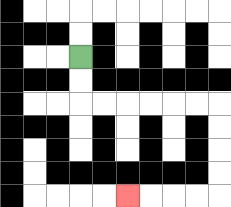{'start': '[3, 2]', 'end': '[5, 8]', 'path_directions': 'D,D,R,R,R,R,R,R,D,D,D,D,L,L,L,L', 'path_coordinates': '[[3, 2], [3, 3], [3, 4], [4, 4], [5, 4], [6, 4], [7, 4], [8, 4], [9, 4], [9, 5], [9, 6], [9, 7], [9, 8], [8, 8], [7, 8], [6, 8], [5, 8]]'}